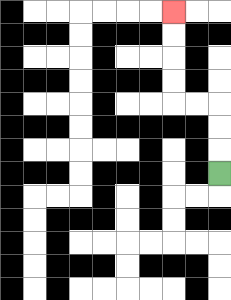{'start': '[9, 7]', 'end': '[7, 0]', 'path_directions': 'U,U,U,L,L,U,U,U,U', 'path_coordinates': '[[9, 7], [9, 6], [9, 5], [9, 4], [8, 4], [7, 4], [7, 3], [7, 2], [7, 1], [7, 0]]'}